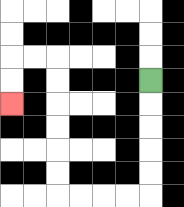{'start': '[6, 3]', 'end': '[0, 4]', 'path_directions': 'D,D,D,D,D,L,L,L,L,U,U,U,U,U,U,L,L,D,D', 'path_coordinates': '[[6, 3], [6, 4], [6, 5], [6, 6], [6, 7], [6, 8], [5, 8], [4, 8], [3, 8], [2, 8], [2, 7], [2, 6], [2, 5], [2, 4], [2, 3], [2, 2], [1, 2], [0, 2], [0, 3], [0, 4]]'}